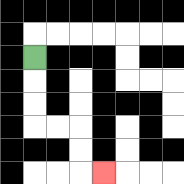{'start': '[1, 2]', 'end': '[4, 7]', 'path_directions': 'D,D,D,R,R,D,D,R', 'path_coordinates': '[[1, 2], [1, 3], [1, 4], [1, 5], [2, 5], [3, 5], [3, 6], [3, 7], [4, 7]]'}